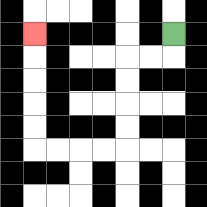{'start': '[7, 1]', 'end': '[1, 1]', 'path_directions': 'D,L,L,D,D,D,D,L,L,L,L,U,U,U,U,U', 'path_coordinates': '[[7, 1], [7, 2], [6, 2], [5, 2], [5, 3], [5, 4], [5, 5], [5, 6], [4, 6], [3, 6], [2, 6], [1, 6], [1, 5], [1, 4], [1, 3], [1, 2], [1, 1]]'}